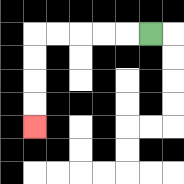{'start': '[6, 1]', 'end': '[1, 5]', 'path_directions': 'L,L,L,L,L,D,D,D,D', 'path_coordinates': '[[6, 1], [5, 1], [4, 1], [3, 1], [2, 1], [1, 1], [1, 2], [1, 3], [1, 4], [1, 5]]'}